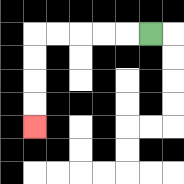{'start': '[6, 1]', 'end': '[1, 5]', 'path_directions': 'L,L,L,L,L,D,D,D,D', 'path_coordinates': '[[6, 1], [5, 1], [4, 1], [3, 1], [2, 1], [1, 1], [1, 2], [1, 3], [1, 4], [1, 5]]'}